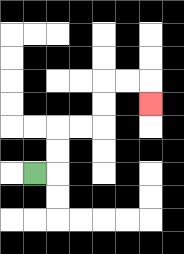{'start': '[1, 7]', 'end': '[6, 4]', 'path_directions': 'R,U,U,R,R,U,U,R,R,D', 'path_coordinates': '[[1, 7], [2, 7], [2, 6], [2, 5], [3, 5], [4, 5], [4, 4], [4, 3], [5, 3], [6, 3], [6, 4]]'}